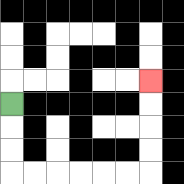{'start': '[0, 4]', 'end': '[6, 3]', 'path_directions': 'D,D,D,R,R,R,R,R,R,U,U,U,U', 'path_coordinates': '[[0, 4], [0, 5], [0, 6], [0, 7], [1, 7], [2, 7], [3, 7], [4, 7], [5, 7], [6, 7], [6, 6], [6, 5], [6, 4], [6, 3]]'}